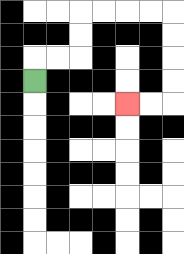{'start': '[1, 3]', 'end': '[5, 4]', 'path_directions': 'U,R,R,U,U,R,R,R,R,D,D,D,D,L,L', 'path_coordinates': '[[1, 3], [1, 2], [2, 2], [3, 2], [3, 1], [3, 0], [4, 0], [5, 0], [6, 0], [7, 0], [7, 1], [7, 2], [7, 3], [7, 4], [6, 4], [5, 4]]'}